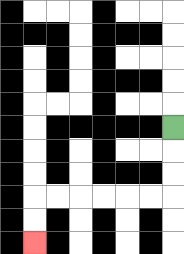{'start': '[7, 5]', 'end': '[1, 10]', 'path_directions': 'D,D,D,L,L,L,L,L,L,D,D', 'path_coordinates': '[[7, 5], [7, 6], [7, 7], [7, 8], [6, 8], [5, 8], [4, 8], [3, 8], [2, 8], [1, 8], [1, 9], [1, 10]]'}